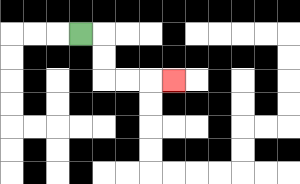{'start': '[3, 1]', 'end': '[7, 3]', 'path_directions': 'R,D,D,R,R,R', 'path_coordinates': '[[3, 1], [4, 1], [4, 2], [4, 3], [5, 3], [6, 3], [7, 3]]'}